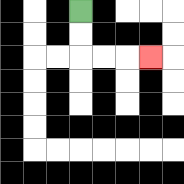{'start': '[3, 0]', 'end': '[6, 2]', 'path_directions': 'D,D,R,R,R', 'path_coordinates': '[[3, 0], [3, 1], [3, 2], [4, 2], [5, 2], [6, 2]]'}